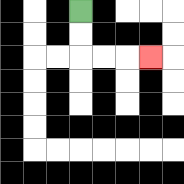{'start': '[3, 0]', 'end': '[6, 2]', 'path_directions': 'D,D,R,R,R', 'path_coordinates': '[[3, 0], [3, 1], [3, 2], [4, 2], [5, 2], [6, 2]]'}